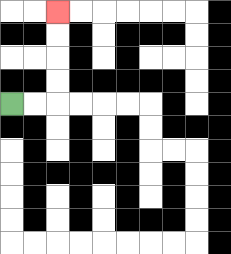{'start': '[0, 4]', 'end': '[2, 0]', 'path_directions': 'R,R,U,U,U,U', 'path_coordinates': '[[0, 4], [1, 4], [2, 4], [2, 3], [2, 2], [2, 1], [2, 0]]'}